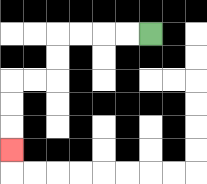{'start': '[6, 1]', 'end': '[0, 6]', 'path_directions': 'L,L,L,L,D,D,L,L,D,D,D', 'path_coordinates': '[[6, 1], [5, 1], [4, 1], [3, 1], [2, 1], [2, 2], [2, 3], [1, 3], [0, 3], [0, 4], [0, 5], [0, 6]]'}